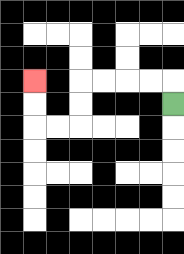{'start': '[7, 4]', 'end': '[1, 3]', 'path_directions': 'U,L,L,L,L,D,D,L,L,U,U', 'path_coordinates': '[[7, 4], [7, 3], [6, 3], [5, 3], [4, 3], [3, 3], [3, 4], [3, 5], [2, 5], [1, 5], [1, 4], [1, 3]]'}